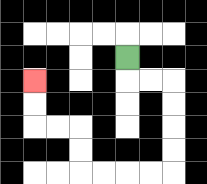{'start': '[5, 2]', 'end': '[1, 3]', 'path_directions': 'D,R,R,D,D,D,D,L,L,L,L,U,U,L,L,U,U', 'path_coordinates': '[[5, 2], [5, 3], [6, 3], [7, 3], [7, 4], [7, 5], [7, 6], [7, 7], [6, 7], [5, 7], [4, 7], [3, 7], [3, 6], [3, 5], [2, 5], [1, 5], [1, 4], [1, 3]]'}